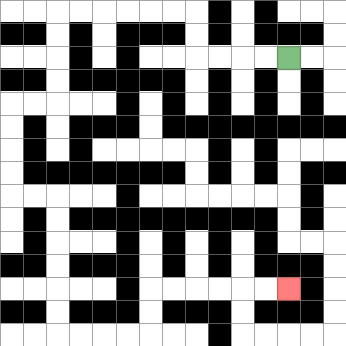{'start': '[12, 2]', 'end': '[12, 12]', 'path_directions': 'L,L,L,L,U,U,L,L,L,L,L,L,D,D,D,D,L,L,D,D,D,D,R,R,D,D,D,D,D,D,R,R,R,R,U,U,R,R,R,R,R,R', 'path_coordinates': '[[12, 2], [11, 2], [10, 2], [9, 2], [8, 2], [8, 1], [8, 0], [7, 0], [6, 0], [5, 0], [4, 0], [3, 0], [2, 0], [2, 1], [2, 2], [2, 3], [2, 4], [1, 4], [0, 4], [0, 5], [0, 6], [0, 7], [0, 8], [1, 8], [2, 8], [2, 9], [2, 10], [2, 11], [2, 12], [2, 13], [2, 14], [3, 14], [4, 14], [5, 14], [6, 14], [6, 13], [6, 12], [7, 12], [8, 12], [9, 12], [10, 12], [11, 12], [12, 12]]'}